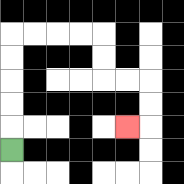{'start': '[0, 6]', 'end': '[5, 5]', 'path_directions': 'U,U,U,U,U,R,R,R,R,D,D,R,R,D,D,L', 'path_coordinates': '[[0, 6], [0, 5], [0, 4], [0, 3], [0, 2], [0, 1], [1, 1], [2, 1], [3, 1], [4, 1], [4, 2], [4, 3], [5, 3], [6, 3], [6, 4], [6, 5], [5, 5]]'}